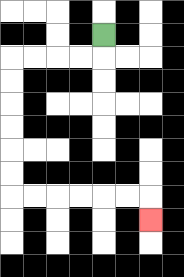{'start': '[4, 1]', 'end': '[6, 9]', 'path_directions': 'D,L,L,L,L,D,D,D,D,D,D,R,R,R,R,R,R,D', 'path_coordinates': '[[4, 1], [4, 2], [3, 2], [2, 2], [1, 2], [0, 2], [0, 3], [0, 4], [0, 5], [0, 6], [0, 7], [0, 8], [1, 8], [2, 8], [3, 8], [4, 8], [5, 8], [6, 8], [6, 9]]'}